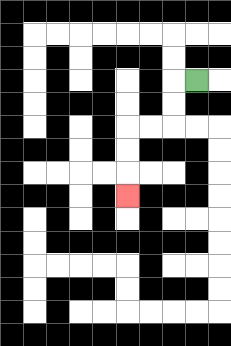{'start': '[8, 3]', 'end': '[5, 8]', 'path_directions': 'L,D,D,L,L,D,D,D', 'path_coordinates': '[[8, 3], [7, 3], [7, 4], [7, 5], [6, 5], [5, 5], [5, 6], [5, 7], [5, 8]]'}